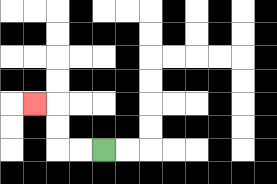{'start': '[4, 6]', 'end': '[1, 4]', 'path_directions': 'L,L,U,U,L', 'path_coordinates': '[[4, 6], [3, 6], [2, 6], [2, 5], [2, 4], [1, 4]]'}